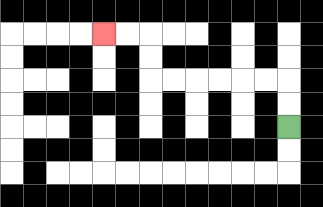{'start': '[12, 5]', 'end': '[4, 1]', 'path_directions': 'U,U,L,L,L,L,L,L,U,U,L,L', 'path_coordinates': '[[12, 5], [12, 4], [12, 3], [11, 3], [10, 3], [9, 3], [8, 3], [7, 3], [6, 3], [6, 2], [6, 1], [5, 1], [4, 1]]'}